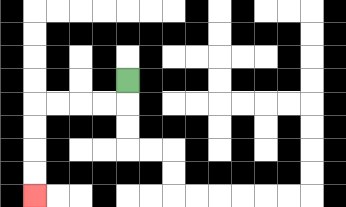{'start': '[5, 3]', 'end': '[1, 8]', 'path_directions': 'D,L,L,L,L,D,D,D,D', 'path_coordinates': '[[5, 3], [5, 4], [4, 4], [3, 4], [2, 4], [1, 4], [1, 5], [1, 6], [1, 7], [1, 8]]'}